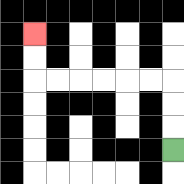{'start': '[7, 6]', 'end': '[1, 1]', 'path_directions': 'U,U,U,L,L,L,L,L,L,U,U', 'path_coordinates': '[[7, 6], [7, 5], [7, 4], [7, 3], [6, 3], [5, 3], [4, 3], [3, 3], [2, 3], [1, 3], [1, 2], [1, 1]]'}